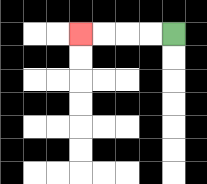{'start': '[7, 1]', 'end': '[3, 1]', 'path_directions': 'L,L,L,L', 'path_coordinates': '[[7, 1], [6, 1], [5, 1], [4, 1], [3, 1]]'}